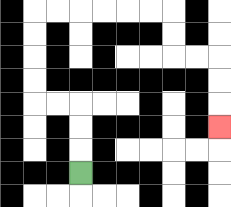{'start': '[3, 7]', 'end': '[9, 5]', 'path_directions': 'U,U,U,L,L,U,U,U,U,R,R,R,R,R,R,D,D,R,R,D,D,D', 'path_coordinates': '[[3, 7], [3, 6], [3, 5], [3, 4], [2, 4], [1, 4], [1, 3], [1, 2], [1, 1], [1, 0], [2, 0], [3, 0], [4, 0], [5, 0], [6, 0], [7, 0], [7, 1], [7, 2], [8, 2], [9, 2], [9, 3], [9, 4], [9, 5]]'}